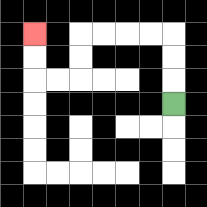{'start': '[7, 4]', 'end': '[1, 1]', 'path_directions': 'U,U,U,L,L,L,L,D,D,L,L,U,U', 'path_coordinates': '[[7, 4], [7, 3], [7, 2], [7, 1], [6, 1], [5, 1], [4, 1], [3, 1], [3, 2], [3, 3], [2, 3], [1, 3], [1, 2], [1, 1]]'}